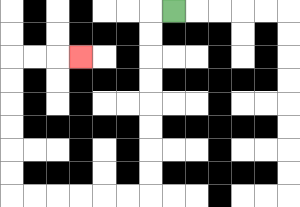{'start': '[7, 0]', 'end': '[3, 2]', 'path_directions': 'L,D,D,D,D,D,D,D,D,L,L,L,L,L,L,U,U,U,U,U,U,R,R,R', 'path_coordinates': '[[7, 0], [6, 0], [6, 1], [6, 2], [6, 3], [6, 4], [6, 5], [6, 6], [6, 7], [6, 8], [5, 8], [4, 8], [3, 8], [2, 8], [1, 8], [0, 8], [0, 7], [0, 6], [0, 5], [0, 4], [0, 3], [0, 2], [1, 2], [2, 2], [3, 2]]'}